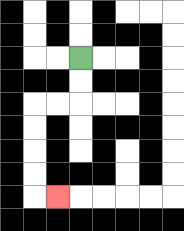{'start': '[3, 2]', 'end': '[2, 8]', 'path_directions': 'D,D,L,L,D,D,D,D,R', 'path_coordinates': '[[3, 2], [3, 3], [3, 4], [2, 4], [1, 4], [1, 5], [1, 6], [1, 7], [1, 8], [2, 8]]'}